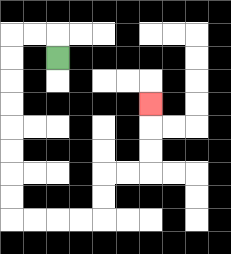{'start': '[2, 2]', 'end': '[6, 4]', 'path_directions': 'U,L,L,D,D,D,D,D,D,D,D,R,R,R,R,U,U,R,R,U,U,U', 'path_coordinates': '[[2, 2], [2, 1], [1, 1], [0, 1], [0, 2], [0, 3], [0, 4], [0, 5], [0, 6], [0, 7], [0, 8], [0, 9], [1, 9], [2, 9], [3, 9], [4, 9], [4, 8], [4, 7], [5, 7], [6, 7], [6, 6], [6, 5], [6, 4]]'}